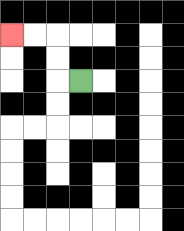{'start': '[3, 3]', 'end': '[0, 1]', 'path_directions': 'L,U,U,L,L', 'path_coordinates': '[[3, 3], [2, 3], [2, 2], [2, 1], [1, 1], [0, 1]]'}